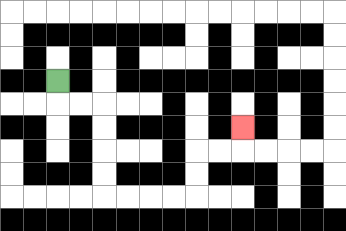{'start': '[2, 3]', 'end': '[10, 5]', 'path_directions': 'D,R,R,D,D,D,D,R,R,R,R,U,U,R,R,U', 'path_coordinates': '[[2, 3], [2, 4], [3, 4], [4, 4], [4, 5], [4, 6], [4, 7], [4, 8], [5, 8], [6, 8], [7, 8], [8, 8], [8, 7], [8, 6], [9, 6], [10, 6], [10, 5]]'}